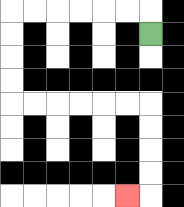{'start': '[6, 1]', 'end': '[5, 8]', 'path_directions': 'U,L,L,L,L,L,L,D,D,D,D,R,R,R,R,R,R,D,D,D,D,L', 'path_coordinates': '[[6, 1], [6, 0], [5, 0], [4, 0], [3, 0], [2, 0], [1, 0], [0, 0], [0, 1], [0, 2], [0, 3], [0, 4], [1, 4], [2, 4], [3, 4], [4, 4], [5, 4], [6, 4], [6, 5], [6, 6], [6, 7], [6, 8], [5, 8]]'}